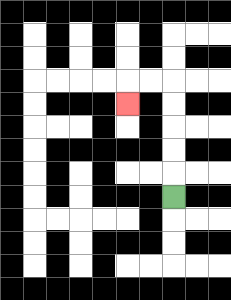{'start': '[7, 8]', 'end': '[5, 4]', 'path_directions': 'U,U,U,U,U,L,L,D', 'path_coordinates': '[[7, 8], [7, 7], [7, 6], [7, 5], [7, 4], [7, 3], [6, 3], [5, 3], [5, 4]]'}